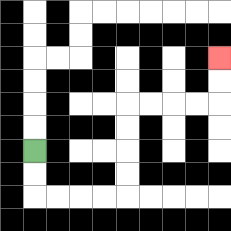{'start': '[1, 6]', 'end': '[9, 2]', 'path_directions': 'D,D,R,R,R,R,U,U,U,U,R,R,R,R,U,U', 'path_coordinates': '[[1, 6], [1, 7], [1, 8], [2, 8], [3, 8], [4, 8], [5, 8], [5, 7], [5, 6], [5, 5], [5, 4], [6, 4], [7, 4], [8, 4], [9, 4], [9, 3], [9, 2]]'}